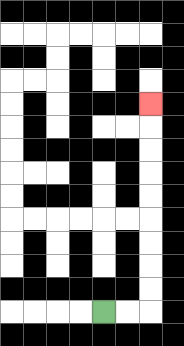{'start': '[4, 13]', 'end': '[6, 4]', 'path_directions': 'R,R,U,U,U,U,U,U,U,U,U', 'path_coordinates': '[[4, 13], [5, 13], [6, 13], [6, 12], [6, 11], [6, 10], [6, 9], [6, 8], [6, 7], [6, 6], [6, 5], [6, 4]]'}